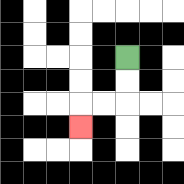{'start': '[5, 2]', 'end': '[3, 5]', 'path_directions': 'D,D,L,L,D', 'path_coordinates': '[[5, 2], [5, 3], [5, 4], [4, 4], [3, 4], [3, 5]]'}